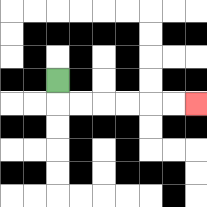{'start': '[2, 3]', 'end': '[8, 4]', 'path_directions': 'D,R,R,R,R,R,R', 'path_coordinates': '[[2, 3], [2, 4], [3, 4], [4, 4], [5, 4], [6, 4], [7, 4], [8, 4]]'}